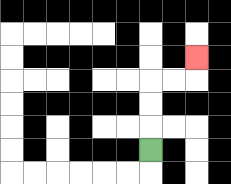{'start': '[6, 6]', 'end': '[8, 2]', 'path_directions': 'U,U,U,R,R,U', 'path_coordinates': '[[6, 6], [6, 5], [6, 4], [6, 3], [7, 3], [8, 3], [8, 2]]'}